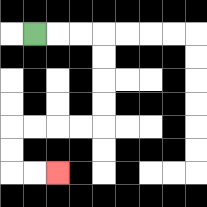{'start': '[1, 1]', 'end': '[2, 7]', 'path_directions': 'R,R,R,D,D,D,D,L,L,L,L,D,D,R,R', 'path_coordinates': '[[1, 1], [2, 1], [3, 1], [4, 1], [4, 2], [4, 3], [4, 4], [4, 5], [3, 5], [2, 5], [1, 5], [0, 5], [0, 6], [0, 7], [1, 7], [2, 7]]'}